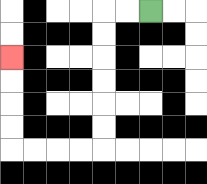{'start': '[6, 0]', 'end': '[0, 2]', 'path_directions': 'L,L,D,D,D,D,D,D,L,L,L,L,U,U,U,U', 'path_coordinates': '[[6, 0], [5, 0], [4, 0], [4, 1], [4, 2], [4, 3], [4, 4], [4, 5], [4, 6], [3, 6], [2, 6], [1, 6], [0, 6], [0, 5], [0, 4], [0, 3], [0, 2]]'}